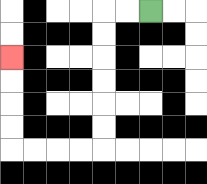{'start': '[6, 0]', 'end': '[0, 2]', 'path_directions': 'L,L,D,D,D,D,D,D,L,L,L,L,U,U,U,U', 'path_coordinates': '[[6, 0], [5, 0], [4, 0], [4, 1], [4, 2], [4, 3], [4, 4], [4, 5], [4, 6], [3, 6], [2, 6], [1, 6], [0, 6], [0, 5], [0, 4], [0, 3], [0, 2]]'}